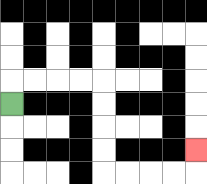{'start': '[0, 4]', 'end': '[8, 6]', 'path_directions': 'U,R,R,R,R,D,D,D,D,R,R,R,R,U', 'path_coordinates': '[[0, 4], [0, 3], [1, 3], [2, 3], [3, 3], [4, 3], [4, 4], [4, 5], [4, 6], [4, 7], [5, 7], [6, 7], [7, 7], [8, 7], [8, 6]]'}